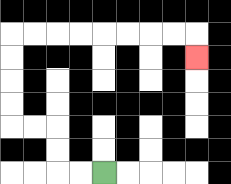{'start': '[4, 7]', 'end': '[8, 2]', 'path_directions': 'L,L,U,U,L,L,U,U,U,U,R,R,R,R,R,R,R,R,D', 'path_coordinates': '[[4, 7], [3, 7], [2, 7], [2, 6], [2, 5], [1, 5], [0, 5], [0, 4], [0, 3], [0, 2], [0, 1], [1, 1], [2, 1], [3, 1], [4, 1], [5, 1], [6, 1], [7, 1], [8, 1], [8, 2]]'}